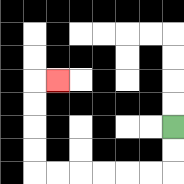{'start': '[7, 5]', 'end': '[2, 3]', 'path_directions': 'D,D,L,L,L,L,L,L,U,U,U,U,R', 'path_coordinates': '[[7, 5], [7, 6], [7, 7], [6, 7], [5, 7], [4, 7], [3, 7], [2, 7], [1, 7], [1, 6], [1, 5], [1, 4], [1, 3], [2, 3]]'}